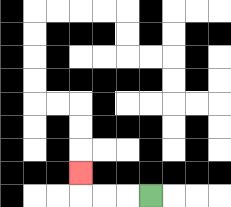{'start': '[6, 8]', 'end': '[3, 7]', 'path_directions': 'L,L,L,U', 'path_coordinates': '[[6, 8], [5, 8], [4, 8], [3, 8], [3, 7]]'}